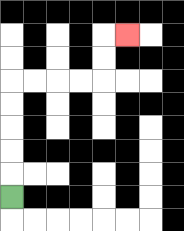{'start': '[0, 8]', 'end': '[5, 1]', 'path_directions': 'U,U,U,U,U,R,R,R,R,U,U,R', 'path_coordinates': '[[0, 8], [0, 7], [0, 6], [0, 5], [0, 4], [0, 3], [1, 3], [2, 3], [3, 3], [4, 3], [4, 2], [4, 1], [5, 1]]'}